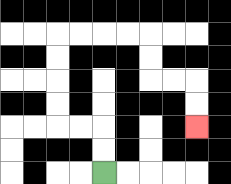{'start': '[4, 7]', 'end': '[8, 5]', 'path_directions': 'U,U,L,L,U,U,U,U,R,R,R,R,D,D,R,R,D,D', 'path_coordinates': '[[4, 7], [4, 6], [4, 5], [3, 5], [2, 5], [2, 4], [2, 3], [2, 2], [2, 1], [3, 1], [4, 1], [5, 1], [6, 1], [6, 2], [6, 3], [7, 3], [8, 3], [8, 4], [8, 5]]'}